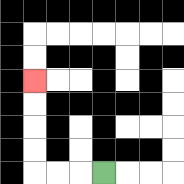{'start': '[4, 7]', 'end': '[1, 3]', 'path_directions': 'L,L,L,U,U,U,U', 'path_coordinates': '[[4, 7], [3, 7], [2, 7], [1, 7], [1, 6], [1, 5], [1, 4], [1, 3]]'}